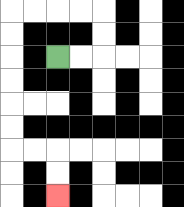{'start': '[2, 2]', 'end': '[2, 8]', 'path_directions': 'R,R,U,U,L,L,L,L,D,D,D,D,D,D,R,R,D,D', 'path_coordinates': '[[2, 2], [3, 2], [4, 2], [4, 1], [4, 0], [3, 0], [2, 0], [1, 0], [0, 0], [0, 1], [0, 2], [0, 3], [0, 4], [0, 5], [0, 6], [1, 6], [2, 6], [2, 7], [2, 8]]'}